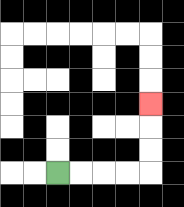{'start': '[2, 7]', 'end': '[6, 4]', 'path_directions': 'R,R,R,R,U,U,U', 'path_coordinates': '[[2, 7], [3, 7], [4, 7], [5, 7], [6, 7], [6, 6], [6, 5], [6, 4]]'}